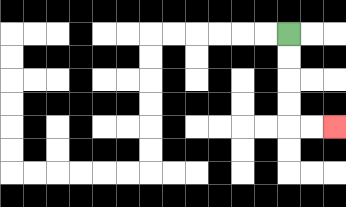{'start': '[12, 1]', 'end': '[14, 5]', 'path_directions': 'D,D,D,D,R,R', 'path_coordinates': '[[12, 1], [12, 2], [12, 3], [12, 4], [12, 5], [13, 5], [14, 5]]'}